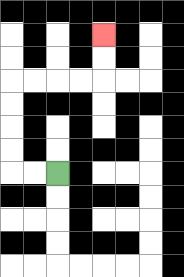{'start': '[2, 7]', 'end': '[4, 1]', 'path_directions': 'L,L,U,U,U,U,R,R,R,R,U,U', 'path_coordinates': '[[2, 7], [1, 7], [0, 7], [0, 6], [0, 5], [0, 4], [0, 3], [1, 3], [2, 3], [3, 3], [4, 3], [4, 2], [4, 1]]'}